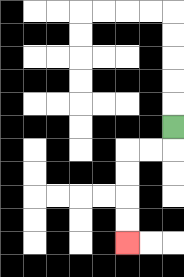{'start': '[7, 5]', 'end': '[5, 10]', 'path_directions': 'D,L,L,D,D,D,D', 'path_coordinates': '[[7, 5], [7, 6], [6, 6], [5, 6], [5, 7], [5, 8], [5, 9], [5, 10]]'}